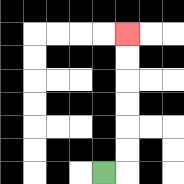{'start': '[4, 7]', 'end': '[5, 1]', 'path_directions': 'R,U,U,U,U,U,U', 'path_coordinates': '[[4, 7], [5, 7], [5, 6], [5, 5], [5, 4], [5, 3], [5, 2], [5, 1]]'}